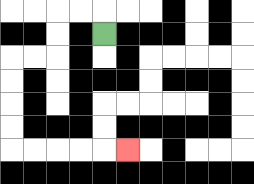{'start': '[4, 1]', 'end': '[5, 6]', 'path_directions': 'U,L,L,D,D,L,L,D,D,D,D,R,R,R,R,R', 'path_coordinates': '[[4, 1], [4, 0], [3, 0], [2, 0], [2, 1], [2, 2], [1, 2], [0, 2], [0, 3], [0, 4], [0, 5], [0, 6], [1, 6], [2, 6], [3, 6], [4, 6], [5, 6]]'}